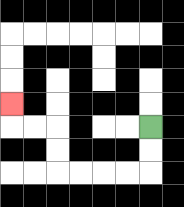{'start': '[6, 5]', 'end': '[0, 4]', 'path_directions': 'D,D,L,L,L,L,U,U,L,L,U', 'path_coordinates': '[[6, 5], [6, 6], [6, 7], [5, 7], [4, 7], [3, 7], [2, 7], [2, 6], [2, 5], [1, 5], [0, 5], [0, 4]]'}